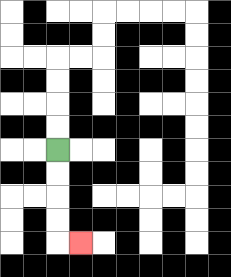{'start': '[2, 6]', 'end': '[3, 10]', 'path_directions': 'D,D,D,D,R', 'path_coordinates': '[[2, 6], [2, 7], [2, 8], [2, 9], [2, 10], [3, 10]]'}